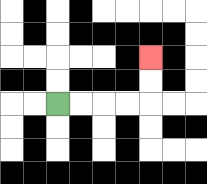{'start': '[2, 4]', 'end': '[6, 2]', 'path_directions': 'R,R,R,R,U,U', 'path_coordinates': '[[2, 4], [3, 4], [4, 4], [5, 4], [6, 4], [6, 3], [6, 2]]'}